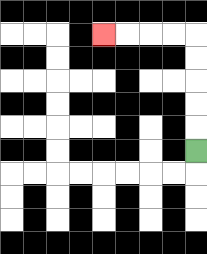{'start': '[8, 6]', 'end': '[4, 1]', 'path_directions': 'U,U,U,U,U,L,L,L,L', 'path_coordinates': '[[8, 6], [8, 5], [8, 4], [8, 3], [8, 2], [8, 1], [7, 1], [6, 1], [5, 1], [4, 1]]'}